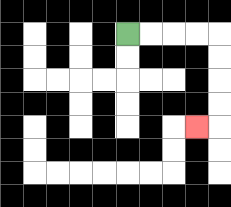{'start': '[5, 1]', 'end': '[8, 5]', 'path_directions': 'R,R,R,R,D,D,D,D,L', 'path_coordinates': '[[5, 1], [6, 1], [7, 1], [8, 1], [9, 1], [9, 2], [9, 3], [9, 4], [9, 5], [8, 5]]'}